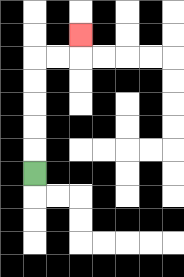{'start': '[1, 7]', 'end': '[3, 1]', 'path_directions': 'U,U,U,U,U,R,R,U', 'path_coordinates': '[[1, 7], [1, 6], [1, 5], [1, 4], [1, 3], [1, 2], [2, 2], [3, 2], [3, 1]]'}